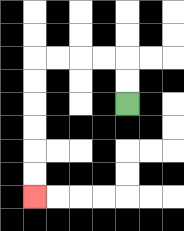{'start': '[5, 4]', 'end': '[1, 8]', 'path_directions': 'U,U,L,L,L,L,D,D,D,D,D,D', 'path_coordinates': '[[5, 4], [5, 3], [5, 2], [4, 2], [3, 2], [2, 2], [1, 2], [1, 3], [1, 4], [1, 5], [1, 6], [1, 7], [1, 8]]'}